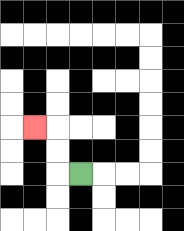{'start': '[3, 7]', 'end': '[1, 5]', 'path_directions': 'L,U,U,L', 'path_coordinates': '[[3, 7], [2, 7], [2, 6], [2, 5], [1, 5]]'}